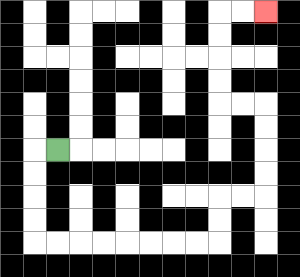{'start': '[2, 6]', 'end': '[11, 0]', 'path_directions': 'L,D,D,D,D,R,R,R,R,R,R,R,R,U,U,R,R,U,U,U,U,L,L,U,U,U,U,R,R', 'path_coordinates': '[[2, 6], [1, 6], [1, 7], [1, 8], [1, 9], [1, 10], [2, 10], [3, 10], [4, 10], [5, 10], [6, 10], [7, 10], [8, 10], [9, 10], [9, 9], [9, 8], [10, 8], [11, 8], [11, 7], [11, 6], [11, 5], [11, 4], [10, 4], [9, 4], [9, 3], [9, 2], [9, 1], [9, 0], [10, 0], [11, 0]]'}